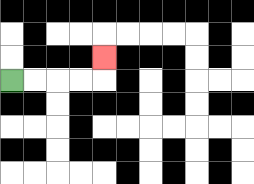{'start': '[0, 3]', 'end': '[4, 2]', 'path_directions': 'R,R,R,R,U', 'path_coordinates': '[[0, 3], [1, 3], [2, 3], [3, 3], [4, 3], [4, 2]]'}